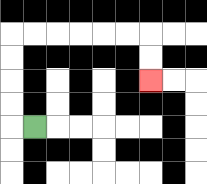{'start': '[1, 5]', 'end': '[6, 3]', 'path_directions': 'L,U,U,U,U,R,R,R,R,R,R,D,D', 'path_coordinates': '[[1, 5], [0, 5], [0, 4], [0, 3], [0, 2], [0, 1], [1, 1], [2, 1], [3, 1], [4, 1], [5, 1], [6, 1], [6, 2], [6, 3]]'}